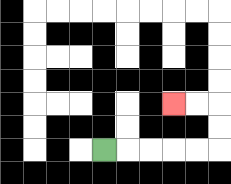{'start': '[4, 6]', 'end': '[7, 4]', 'path_directions': 'R,R,R,R,R,U,U,L,L', 'path_coordinates': '[[4, 6], [5, 6], [6, 6], [7, 6], [8, 6], [9, 6], [9, 5], [9, 4], [8, 4], [7, 4]]'}